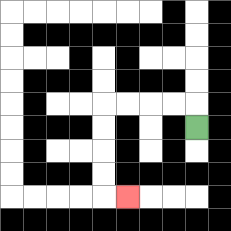{'start': '[8, 5]', 'end': '[5, 8]', 'path_directions': 'U,L,L,L,L,D,D,D,D,R', 'path_coordinates': '[[8, 5], [8, 4], [7, 4], [6, 4], [5, 4], [4, 4], [4, 5], [4, 6], [4, 7], [4, 8], [5, 8]]'}